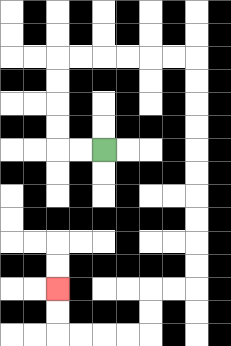{'start': '[4, 6]', 'end': '[2, 12]', 'path_directions': 'L,L,U,U,U,U,R,R,R,R,R,R,D,D,D,D,D,D,D,D,D,D,L,L,D,D,L,L,L,L,U,U', 'path_coordinates': '[[4, 6], [3, 6], [2, 6], [2, 5], [2, 4], [2, 3], [2, 2], [3, 2], [4, 2], [5, 2], [6, 2], [7, 2], [8, 2], [8, 3], [8, 4], [8, 5], [8, 6], [8, 7], [8, 8], [8, 9], [8, 10], [8, 11], [8, 12], [7, 12], [6, 12], [6, 13], [6, 14], [5, 14], [4, 14], [3, 14], [2, 14], [2, 13], [2, 12]]'}